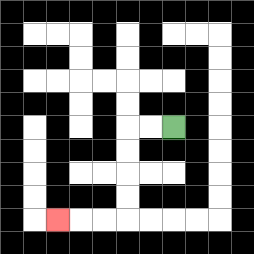{'start': '[7, 5]', 'end': '[2, 9]', 'path_directions': 'L,L,D,D,D,D,L,L,L', 'path_coordinates': '[[7, 5], [6, 5], [5, 5], [5, 6], [5, 7], [5, 8], [5, 9], [4, 9], [3, 9], [2, 9]]'}